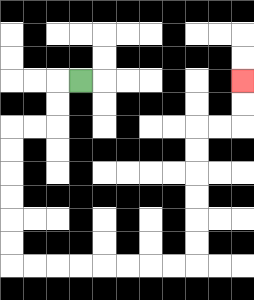{'start': '[3, 3]', 'end': '[10, 3]', 'path_directions': 'L,D,D,L,L,D,D,D,D,D,D,R,R,R,R,R,R,R,R,U,U,U,U,U,U,R,R,U,U', 'path_coordinates': '[[3, 3], [2, 3], [2, 4], [2, 5], [1, 5], [0, 5], [0, 6], [0, 7], [0, 8], [0, 9], [0, 10], [0, 11], [1, 11], [2, 11], [3, 11], [4, 11], [5, 11], [6, 11], [7, 11], [8, 11], [8, 10], [8, 9], [8, 8], [8, 7], [8, 6], [8, 5], [9, 5], [10, 5], [10, 4], [10, 3]]'}